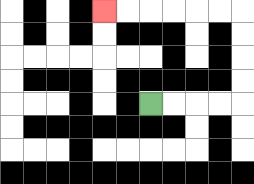{'start': '[6, 4]', 'end': '[4, 0]', 'path_directions': 'R,R,R,R,U,U,U,U,L,L,L,L,L,L', 'path_coordinates': '[[6, 4], [7, 4], [8, 4], [9, 4], [10, 4], [10, 3], [10, 2], [10, 1], [10, 0], [9, 0], [8, 0], [7, 0], [6, 0], [5, 0], [4, 0]]'}